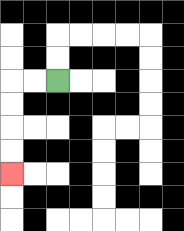{'start': '[2, 3]', 'end': '[0, 7]', 'path_directions': 'L,L,D,D,D,D', 'path_coordinates': '[[2, 3], [1, 3], [0, 3], [0, 4], [0, 5], [0, 6], [0, 7]]'}